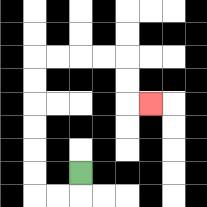{'start': '[3, 7]', 'end': '[6, 4]', 'path_directions': 'D,L,L,U,U,U,U,U,U,R,R,R,R,D,D,R', 'path_coordinates': '[[3, 7], [3, 8], [2, 8], [1, 8], [1, 7], [1, 6], [1, 5], [1, 4], [1, 3], [1, 2], [2, 2], [3, 2], [4, 2], [5, 2], [5, 3], [5, 4], [6, 4]]'}